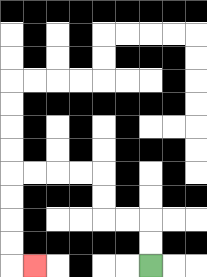{'start': '[6, 11]', 'end': '[1, 11]', 'path_directions': 'U,U,L,L,U,U,L,L,L,L,D,D,D,D,R', 'path_coordinates': '[[6, 11], [6, 10], [6, 9], [5, 9], [4, 9], [4, 8], [4, 7], [3, 7], [2, 7], [1, 7], [0, 7], [0, 8], [0, 9], [0, 10], [0, 11], [1, 11]]'}